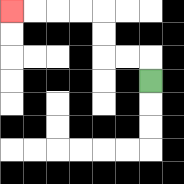{'start': '[6, 3]', 'end': '[0, 0]', 'path_directions': 'U,L,L,U,U,L,L,L,L', 'path_coordinates': '[[6, 3], [6, 2], [5, 2], [4, 2], [4, 1], [4, 0], [3, 0], [2, 0], [1, 0], [0, 0]]'}